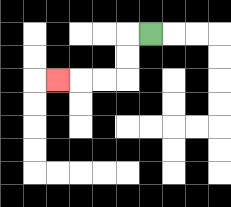{'start': '[6, 1]', 'end': '[2, 3]', 'path_directions': 'L,D,D,L,L,L', 'path_coordinates': '[[6, 1], [5, 1], [5, 2], [5, 3], [4, 3], [3, 3], [2, 3]]'}